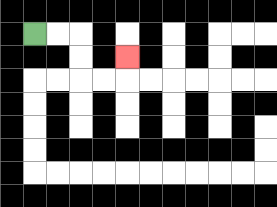{'start': '[1, 1]', 'end': '[5, 2]', 'path_directions': 'R,R,D,D,R,R,U', 'path_coordinates': '[[1, 1], [2, 1], [3, 1], [3, 2], [3, 3], [4, 3], [5, 3], [5, 2]]'}